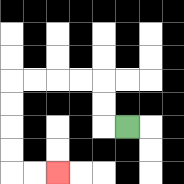{'start': '[5, 5]', 'end': '[2, 7]', 'path_directions': 'L,U,U,L,L,L,L,D,D,D,D,R,R', 'path_coordinates': '[[5, 5], [4, 5], [4, 4], [4, 3], [3, 3], [2, 3], [1, 3], [0, 3], [0, 4], [0, 5], [0, 6], [0, 7], [1, 7], [2, 7]]'}